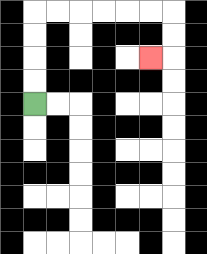{'start': '[1, 4]', 'end': '[6, 2]', 'path_directions': 'U,U,U,U,R,R,R,R,R,R,D,D,L', 'path_coordinates': '[[1, 4], [1, 3], [1, 2], [1, 1], [1, 0], [2, 0], [3, 0], [4, 0], [5, 0], [6, 0], [7, 0], [7, 1], [7, 2], [6, 2]]'}